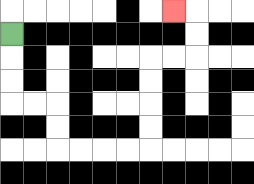{'start': '[0, 1]', 'end': '[7, 0]', 'path_directions': 'D,D,D,R,R,D,D,R,R,R,R,U,U,U,U,R,R,U,U,L', 'path_coordinates': '[[0, 1], [0, 2], [0, 3], [0, 4], [1, 4], [2, 4], [2, 5], [2, 6], [3, 6], [4, 6], [5, 6], [6, 6], [6, 5], [6, 4], [6, 3], [6, 2], [7, 2], [8, 2], [8, 1], [8, 0], [7, 0]]'}